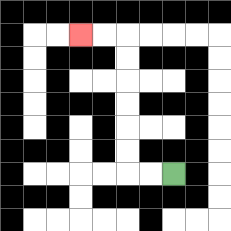{'start': '[7, 7]', 'end': '[3, 1]', 'path_directions': 'L,L,U,U,U,U,U,U,L,L', 'path_coordinates': '[[7, 7], [6, 7], [5, 7], [5, 6], [5, 5], [5, 4], [5, 3], [5, 2], [5, 1], [4, 1], [3, 1]]'}